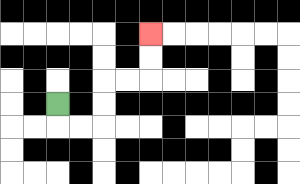{'start': '[2, 4]', 'end': '[6, 1]', 'path_directions': 'D,R,R,U,U,R,R,U,U', 'path_coordinates': '[[2, 4], [2, 5], [3, 5], [4, 5], [4, 4], [4, 3], [5, 3], [6, 3], [6, 2], [6, 1]]'}